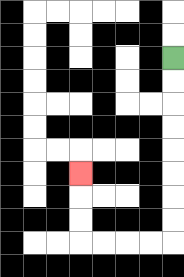{'start': '[7, 2]', 'end': '[3, 7]', 'path_directions': 'D,D,D,D,D,D,D,D,L,L,L,L,U,U,U', 'path_coordinates': '[[7, 2], [7, 3], [7, 4], [7, 5], [7, 6], [7, 7], [7, 8], [7, 9], [7, 10], [6, 10], [5, 10], [4, 10], [3, 10], [3, 9], [3, 8], [3, 7]]'}